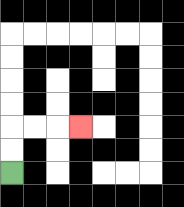{'start': '[0, 7]', 'end': '[3, 5]', 'path_directions': 'U,U,R,R,R', 'path_coordinates': '[[0, 7], [0, 6], [0, 5], [1, 5], [2, 5], [3, 5]]'}